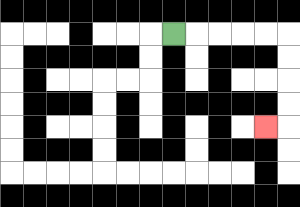{'start': '[7, 1]', 'end': '[11, 5]', 'path_directions': 'R,R,R,R,R,D,D,D,D,L', 'path_coordinates': '[[7, 1], [8, 1], [9, 1], [10, 1], [11, 1], [12, 1], [12, 2], [12, 3], [12, 4], [12, 5], [11, 5]]'}